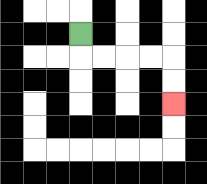{'start': '[3, 1]', 'end': '[7, 4]', 'path_directions': 'D,R,R,R,R,D,D', 'path_coordinates': '[[3, 1], [3, 2], [4, 2], [5, 2], [6, 2], [7, 2], [7, 3], [7, 4]]'}